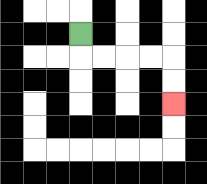{'start': '[3, 1]', 'end': '[7, 4]', 'path_directions': 'D,R,R,R,R,D,D', 'path_coordinates': '[[3, 1], [3, 2], [4, 2], [5, 2], [6, 2], [7, 2], [7, 3], [7, 4]]'}